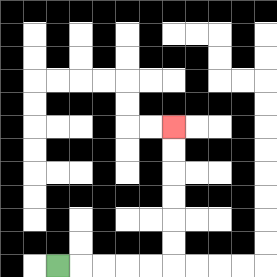{'start': '[2, 11]', 'end': '[7, 5]', 'path_directions': 'R,R,R,R,R,U,U,U,U,U,U', 'path_coordinates': '[[2, 11], [3, 11], [4, 11], [5, 11], [6, 11], [7, 11], [7, 10], [7, 9], [7, 8], [7, 7], [7, 6], [7, 5]]'}